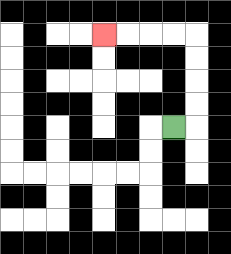{'start': '[7, 5]', 'end': '[4, 1]', 'path_directions': 'R,U,U,U,U,L,L,L,L', 'path_coordinates': '[[7, 5], [8, 5], [8, 4], [8, 3], [8, 2], [8, 1], [7, 1], [6, 1], [5, 1], [4, 1]]'}